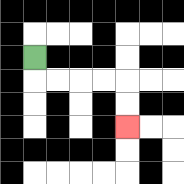{'start': '[1, 2]', 'end': '[5, 5]', 'path_directions': 'D,R,R,R,R,D,D', 'path_coordinates': '[[1, 2], [1, 3], [2, 3], [3, 3], [4, 3], [5, 3], [5, 4], [5, 5]]'}